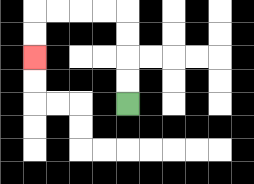{'start': '[5, 4]', 'end': '[1, 2]', 'path_directions': 'U,U,U,U,L,L,L,L,D,D', 'path_coordinates': '[[5, 4], [5, 3], [5, 2], [5, 1], [5, 0], [4, 0], [3, 0], [2, 0], [1, 0], [1, 1], [1, 2]]'}